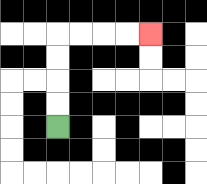{'start': '[2, 5]', 'end': '[6, 1]', 'path_directions': 'U,U,U,U,R,R,R,R', 'path_coordinates': '[[2, 5], [2, 4], [2, 3], [2, 2], [2, 1], [3, 1], [4, 1], [5, 1], [6, 1]]'}